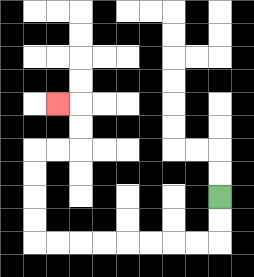{'start': '[9, 8]', 'end': '[2, 4]', 'path_directions': 'D,D,L,L,L,L,L,L,L,L,U,U,U,U,R,R,U,U,L', 'path_coordinates': '[[9, 8], [9, 9], [9, 10], [8, 10], [7, 10], [6, 10], [5, 10], [4, 10], [3, 10], [2, 10], [1, 10], [1, 9], [1, 8], [1, 7], [1, 6], [2, 6], [3, 6], [3, 5], [3, 4], [2, 4]]'}